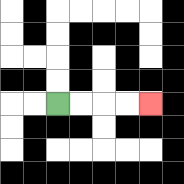{'start': '[2, 4]', 'end': '[6, 4]', 'path_directions': 'R,R,R,R', 'path_coordinates': '[[2, 4], [3, 4], [4, 4], [5, 4], [6, 4]]'}